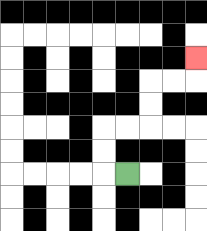{'start': '[5, 7]', 'end': '[8, 2]', 'path_directions': 'L,U,U,R,R,U,U,R,R,U', 'path_coordinates': '[[5, 7], [4, 7], [4, 6], [4, 5], [5, 5], [6, 5], [6, 4], [6, 3], [7, 3], [8, 3], [8, 2]]'}